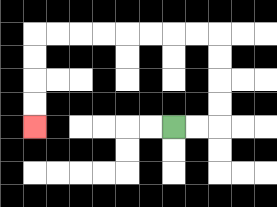{'start': '[7, 5]', 'end': '[1, 5]', 'path_directions': 'R,R,U,U,U,U,L,L,L,L,L,L,L,L,D,D,D,D', 'path_coordinates': '[[7, 5], [8, 5], [9, 5], [9, 4], [9, 3], [9, 2], [9, 1], [8, 1], [7, 1], [6, 1], [5, 1], [4, 1], [3, 1], [2, 1], [1, 1], [1, 2], [1, 3], [1, 4], [1, 5]]'}